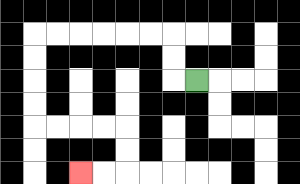{'start': '[8, 3]', 'end': '[3, 7]', 'path_directions': 'L,U,U,L,L,L,L,L,L,D,D,D,D,R,R,R,R,D,D,L,L', 'path_coordinates': '[[8, 3], [7, 3], [7, 2], [7, 1], [6, 1], [5, 1], [4, 1], [3, 1], [2, 1], [1, 1], [1, 2], [1, 3], [1, 4], [1, 5], [2, 5], [3, 5], [4, 5], [5, 5], [5, 6], [5, 7], [4, 7], [3, 7]]'}